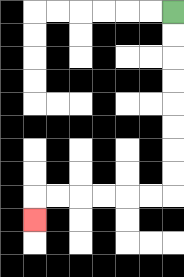{'start': '[7, 0]', 'end': '[1, 9]', 'path_directions': 'D,D,D,D,D,D,D,D,L,L,L,L,L,L,D', 'path_coordinates': '[[7, 0], [7, 1], [7, 2], [7, 3], [7, 4], [7, 5], [7, 6], [7, 7], [7, 8], [6, 8], [5, 8], [4, 8], [3, 8], [2, 8], [1, 8], [1, 9]]'}